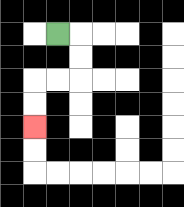{'start': '[2, 1]', 'end': '[1, 5]', 'path_directions': 'R,D,D,L,L,D,D', 'path_coordinates': '[[2, 1], [3, 1], [3, 2], [3, 3], [2, 3], [1, 3], [1, 4], [1, 5]]'}